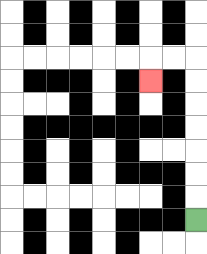{'start': '[8, 9]', 'end': '[6, 3]', 'path_directions': 'U,U,U,U,U,U,U,L,L,D', 'path_coordinates': '[[8, 9], [8, 8], [8, 7], [8, 6], [8, 5], [8, 4], [8, 3], [8, 2], [7, 2], [6, 2], [6, 3]]'}